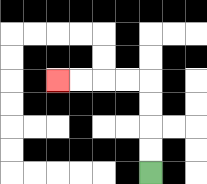{'start': '[6, 7]', 'end': '[2, 3]', 'path_directions': 'U,U,U,U,L,L,L,L', 'path_coordinates': '[[6, 7], [6, 6], [6, 5], [6, 4], [6, 3], [5, 3], [4, 3], [3, 3], [2, 3]]'}